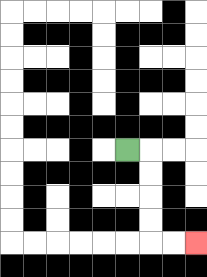{'start': '[5, 6]', 'end': '[8, 10]', 'path_directions': 'R,D,D,D,D,R,R', 'path_coordinates': '[[5, 6], [6, 6], [6, 7], [6, 8], [6, 9], [6, 10], [7, 10], [8, 10]]'}